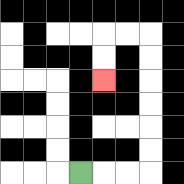{'start': '[3, 7]', 'end': '[4, 3]', 'path_directions': 'R,R,R,U,U,U,U,U,U,L,L,D,D', 'path_coordinates': '[[3, 7], [4, 7], [5, 7], [6, 7], [6, 6], [6, 5], [6, 4], [6, 3], [6, 2], [6, 1], [5, 1], [4, 1], [4, 2], [4, 3]]'}